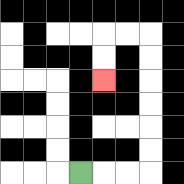{'start': '[3, 7]', 'end': '[4, 3]', 'path_directions': 'R,R,R,U,U,U,U,U,U,L,L,D,D', 'path_coordinates': '[[3, 7], [4, 7], [5, 7], [6, 7], [6, 6], [6, 5], [6, 4], [6, 3], [6, 2], [6, 1], [5, 1], [4, 1], [4, 2], [4, 3]]'}